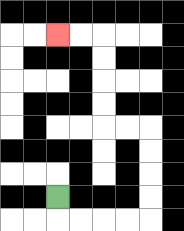{'start': '[2, 8]', 'end': '[2, 1]', 'path_directions': 'D,R,R,R,R,U,U,U,U,L,L,U,U,U,U,L,L', 'path_coordinates': '[[2, 8], [2, 9], [3, 9], [4, 9], [5, 9], [6, 9], [6, 8], [6, 7], [6, 6], [6, 5], [5, 5], [4, 5], [4, 4], [4, 3], [4, 2], [4, 1], [3, 1], [2, 1]]'}